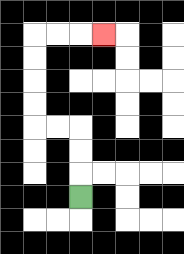{'start': '[3, 8]', 'end': '[4, 1]', 'path_directions': 'U,U,U,L,L,U,U,U,U,R,R,R', 'path_coordinates': '[[3, 8], [3, 7], [3, 6], [3, 5], [2, 5], [1, 5], [1, 4], [1, 3], [1, 2], [1, 1], [2, 1], [3, 1], [4, 1]]'}